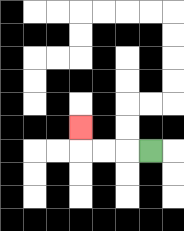{'start': '[6, 6]', 'end': '[3, 5]', 'path_directions': 'L,L,L,U', 'path_coordinates': '[[6, 6], [5, 6], [4, 6], [3, 6], [3, 5]]'}